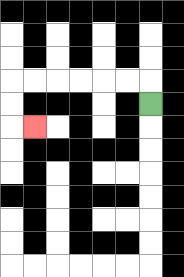{'start': '[6, 4]', 'end': '[1, 5]', 'path_directions': 'U,L,L,L,L,L,L,D,D,R', 'path_coordinates': '[[6, 4], [6, 3], [5, 3], [4, 3], [3, 3], [2, 3], [1, 3], [0, 3], [0, 4], [0, 5], [1, 5]]'}